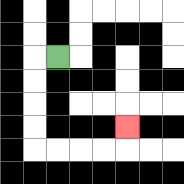{'start': '[2, 2]', 'end': '[5, 5]', 'path_directions': 'L,D,D,D,D,R,R,R,R,U', 'path_coordinates': '[[2, 2], [1, 2], [1, 3], [1, 4], [1, 5], [1, 6], [2, 6], [3, 6], [4, 6], [5, 6], [5, 5]]'}